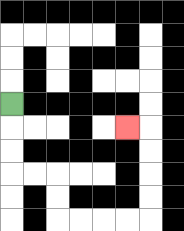{'start': '[0, 4]', 'end': '[5, 5]', 'path_directions': 'D,D,D,R,R,D,D,R,R,R,R,U,U,U,U,L', 'path_coordinates': '[[0, 4], [0, 5], [0, 6], [0, 7], [1, 7], [2, 7], [2, 8], [2, 9], [3, 9], [4, 9], [5, 9], [6, 9], [6, 8], [6, 7], [6, 6], [6, 5], [5, 5]]'}